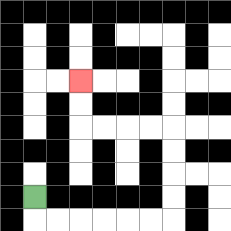{'start': '[1, 8]', 'end': '[3, 3]', 'path_directions': 'D,R,R,R,R,R,R,U,U,U,U,L,L,L,L,U,U', 'path_coordinates': '[[1, 8], [1, 9], [2, 9], [3, 9], [4, 9], [5, 9], [6, 9], [7, 9], [7, 8], [7, 7], [7, 6], [7, 5], [6, 5], [5, 5], [4, 5], [3, 5], [3, 4], [3, 3]]'}